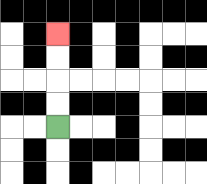{'start': '[2, 5]', 'end': '[2, 1]', 'path_directions': 'U,U,U,U', 'path_coordinates': '[[2, 5], [2, 4], [2, 3], [2, 2], [2, 1]]'}